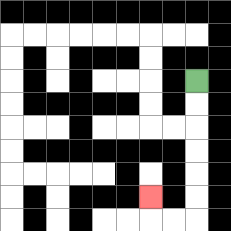{'start': '[8, 3]', 'end': '[6, 8]', 'path_directions': 'D,D,D,D,D,D,L,L,U', 'path_coordinates': '[[8, 3], [8, 4], [8, 5], [8, 6], [8, 7], [8, 8], [8, 9], [7, 9], [6, 9], [6, 8]]'}